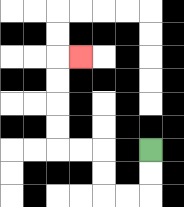{'start': '[6, 6]', 'end': '[3, 2]', 'path_directions': 'D,D,L,L,U,U,L,L,U,U,U,U,R', 'path_coordinates': '[[6, 6], [6, 7], [6, 8], [5, 8], [4, 8], [4, 7], [4, 6], [3, 6], [2, 6], [2, 5], [2, 4], [2, 3], [2, 2], [3, 2]]'}